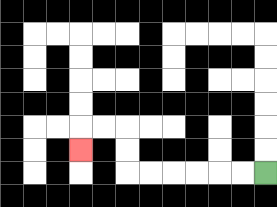{'start': '[11, 7]', 'end': '[3, 6]', 'path_directions': 'L,L,L,L,L,L,U,U,L,L,D', 'path_coordinates': '[[11, 7], [10, 7], [9, 7], [8, 7], [7, 7], [6, 7], [5, 7], [5, 6], [5, 5], [4, 5], [3, 5], [3, 6]]'}